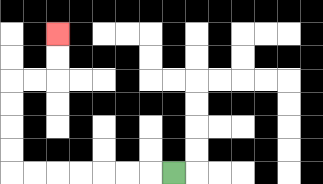{'start': '[7, 7]', 'end': '[2, 1]', 'path_directions': 'L,L,L,L,L,L,L,U,U,U,U,R,R,U,U', 'path_coordinates': '[[7, 7], [6, 7], [5, 7], [4, 7], [3, 7], [2, 7], [1, 7], [0, 7], [0, 6], [0, 5], [0, 4], [0, 3], [1, 3], [2, 3], [2, 2], [2, 1]]'}